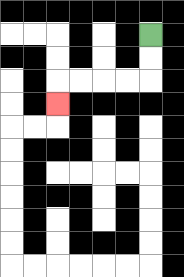{'start': '[6, 1]', 'end': '[2, 4]', 'path_directions': 'D,D,L,L,L,L,D', 'path_coordinates': '[[6, 1], [6, 2], [6, 3], [5, 3], [4, 3], [3, 3], [2, 3], [2, 4]]'}